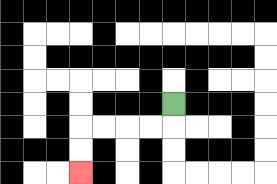{'start': '[7, 4]', 'end': '[3, 7]', 'path_directions': 'D,L,L,L,L,D,D', 'path_coordinates': '[[7, 4], [7, 5], [6, 5], [5, 5], [4, 5], [3, 5], [3, 6], [3, 7]]'}